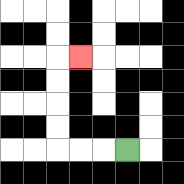{'start': '[5, 6]', 'end': '[3, 2]', 'path_directions': 'L,L,L,U,U,U,U,R', 'path_coordinates': '[[5, 6], [4, 6], [3, 6], [2, 6], [2, 5], [2, 4], [2, 3], [2, 2], [3, 2]]'}